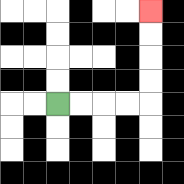{'start': '[2, 4]', 'end': '[6, 0]', 'path_directions': 'R,R,R,R,U,U,U,U', 'path_coordinates': '[[2, 4], [3, 4], [4, 4], [5, 4], [6, 4], [6, 3], [6, 2], [6, 1], [6, 0]]'}